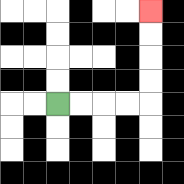{'start': '[2, 4]', 'end': '[6, 0]', 'path_directions': 'R,R,R,R,U,U,U,U', 'path_coordinates': '[[2, 4], [3, 4], [4, 4], [5, 4], [6, 4], [6, 3], [6, 2], [6, 1], [6, 0]]'}